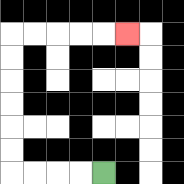{'start': '[4, 7]', 'end': '[5, 1]', 'path_directions': 'L,L,L,L,U,U,U,U,U,U,R,R,R,R,R', 'path_coordinates': '[[4, 7], [3, 7], [2, 7], [1, 7], [0, 7], [0, 6], [0, 5], [0, 4], [0, 3], [0, 2], [0, 1], [1, 1], [2, 1], [3, 1], [4, 1], [5, 1]]'}